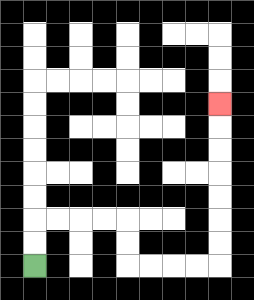{'start': '[1, 11]', 'end': '[9, 4]', 'path_directions': 'U,U,R,R,R,R,D,D,R,R,R,R,U,U,U,U,U,U,U', 'path_coordinates': '[[1, 11], [1, 10], [1, 9], [2, 9], [3, 9], [4, 9], [5, 9], [5, 10], [5, 11], [6, 11], [7, 11], [8, 11], [9, 11], [9, 10], [9, 9], [9, 8], [9, 7], [9, 6], [9, 5], [9, 4]]'}